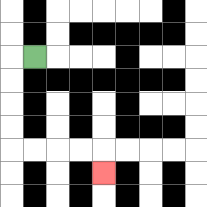{'start': '[1, 2]', 'end': '[4, 7]', 'path_directions': 'L,D,D,D,D,R,R,R,R,D', 'path_coordinates': '[[1, 2], [0, 2], [0, 3], [0, 4], [0, 5], [0, 6], [1, 6], [2, 6], [3, 6], [4, 6], [4, 7]]'}